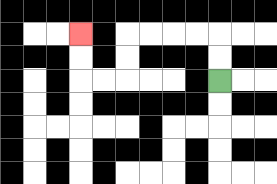{'start': '[9, 3]', 'end': '[3, 1]', 'path_directions': 'U,U,L,L,L,L,D,D,L,L,U,U', 'path_coordinates': '[[9, 3], [9, 2], [9, 1], [8, 1], [7, 1], [6, 1], [5, 1], [5, 2], [5, 3], [4, 3], [3, 3], [3, 2], [3, 1]]'}